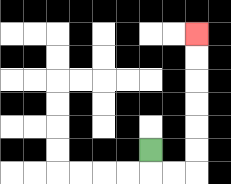{'start': '[6, 6]', 'end': '[8, 1]', 'path_directions': 'D,R,R,U,U,U,U,U,U', 'path_coordinates': '[[6, 6], [6, 7], [7, 7], [8, 7], [8, 6], [8, 5], [8, 4], [8, 3], [8, 2], [8, 1]]'}